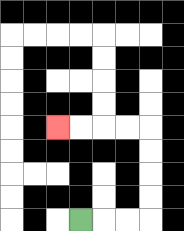{'start': '[3, 9]', 'end': '[2, 5]', 'path_directions': 'R,R,R,U,U,U,U,L,L,L,L', 'path_coordinates': '[[3, 9], [4, 9], [5, 9], [6, 9], [6, 8], [6, 7], [6, 6], [6, 5], [5, 5], [4, 5], [3, 5], [2, 5]]'}